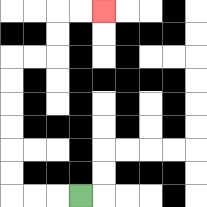{'start': '[3, 8]', 'end': '[4, 0]', 'path_directions': 'L,L,L,U,U,U,U,U,U,R,R,U,U,R,R', 'path_coordinates': '[[3, 8], [2, 8], [1, 8], [0, 8], [0, 7], [0, 6], [0, 5], [0, 4], [0, 3], [0, 2], [1, 2], [2, 2], [2, 1], [2, 0], [3, 0], [4, 0]]'}